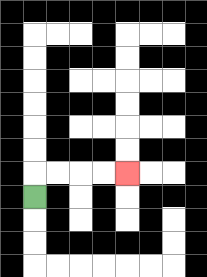{'start': '[1, 8]', 'end': '[5, 7]', 'path_directions': 'U,R,R,R,R', 'path_coordinates': '[[1, 8], [1, 7], [2, 7], [3, 7], [4, 7], [5, 7]]'}